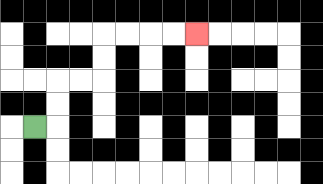{'start': '[1, 5]', 'end': '[8, 1]', 'path_directions': 'R,U,U,R,R,U,U,R,R,R,R', 'path_coordinates': '[[1, 5], [2, 5], [2, 4], [2, 3], [3, 3], [4, 3], [4, 2], [4, 1], [5, 1], [6, 1], [7, 1], [8, 1]]'}